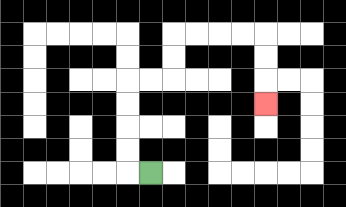{'start': '[6, 7]', 'end': '[11, 4]', 'path_directions': 'L,U,U,U,U,R,R,U,U,R,R,R,R,D,D,D', 'path_coordinates': '[[6, 7], [5, 7], [5, 6], [5, 5], [5, 4], [5, 3], [6, 3], [7, 3], [7, 2], [7, 1], [8, 1], [9, 1], [10, 1], [11, 1], [11, 2], [11, 3], [11, 4]]'}